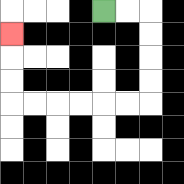{'start': '[4, 0]', 'end': '[0, 1]', 'path_directions': 'R,R,D,D,D,D,L,L,L,L,L,L,U,U,U', 'path_coordinates': '[[4, 0], [5, 0], [6, 0], [6, 1], [6, 2], [6, 3], [6, 4], [5, 4], [4, 4], [3, 4], [2, 4], [1, 4], [0, 4], [0, 3], [0, 2], [0, 1]]'}